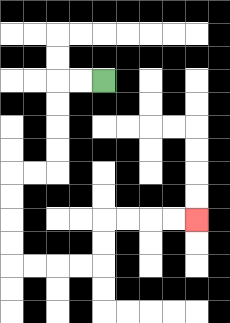{'start': '[4, 3]', 'end': '[8, 9]', 'path_directions': 'L,L,D,D,D,D,L,L,D,D,D,D,R,R,R,R,U,U,R,R,R,R', 'path_coordinates': '[[4, 3], [3, 3], [2, 3], [2, 4], [2, 5], [2, 6], [2, 7], [1, 7], [0, 7], [0, 8], [0, 9], [0, 10], [0, 11], [1, 11], [2, 11], [3, 11], [4, 11], [4, 10], [4, 9], [5, 9], [6, 9], [7, 9], [8, 9]]'}